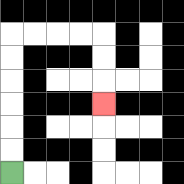{'start': '[0, 7]', 'end': '[4, 4]', 'path_directions': 'U,U,U,U,U,U,R,R,R,R,D,D,D', 'path_coordinates': '[[0, 7], [0, 6], [0, 5], [0, 4], [0, 3], [0, 2], [0, 1], [1, 1], [2, 1], [3, 1], [4, 1], [4, 2], [4, 3], [4, 4]]'}